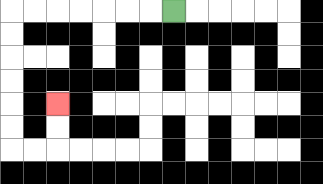{'start': '[7, 0]', 'end': '[2, 4]', 'path_directions': 'L,L,L,L,L,L,L,D,D,D,D,D,D,R,R,U,U', 'path_coordinates': '[[7, 0], [6, 0], [5, 0], [4, 0], [3, 0], [2, 0], [1, 0], [0, 0], [0, 1], [0, 2], [0, 3], [0, 4], [0, 5], [0, 6], [1, 6], [2, 6], [2, 5], [2, 4]]'}